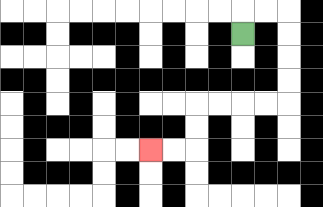{'start': '[10, 1]', 'end': '[6, 6]', 'path_directions': 'U,R,R,D,D,D,D,L,L,L,L,D,D,L,L', 'path_coordinates': '[[10, 1], [10, 0], [11, 0], [12, 0], [12, 1], [12, 2], [12, 3], [12, 4], [11, 4], [10, 4], [9, 4], [8, 4], [8, 5], [8, 6], [7, 6], [6, 6]]'}